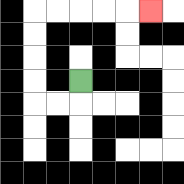{'start': '[3, 3]', 'end': '[6, 0]', 'path_directions': 'D,L,L,U,U,U,U,R,R,R,R,R', 'path_coordinates': '[[3, 3], [3, 4], [2, 4], [1, 4], [1, 3], [1, 2], [1, 1], [1, 0], [2, 0], [3, 0], [4, 0], [5, 0], [6, 0]]'}